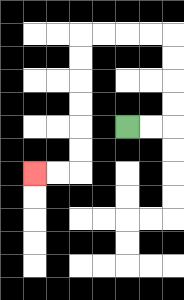{'start': '[5, 5]', 'end': '[1, 7]', 'path_directions': 'R,R,U,U,U,U,L,L,L,L,D,D,D,D,D,D,L,L', 'path_coordinates': '[[5, 5], [6, 5], [7, 5], [7, 4], [7, 3], [7, 2], [7, 1], [6, 1], [5, 1], [4, 1], [3, 1], [3, 2], [3, 3], [3, 4], [3, 5], [3, 6], [3, 7], [2, 7], [1, 7]]'}